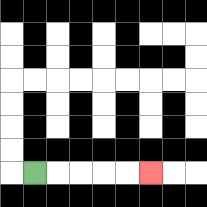{'start': '[1, 7]', 'end': '[6, 7]', 'path_directions': 'R,R,R,R,R', 'path_coordinates': '[[1, 7], [2, 7], [3, 7], [4, 7], [5, 7], [6, 7]]'}